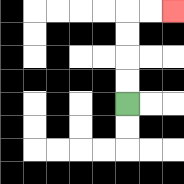{'start': '[5, 4]', 'end': '[7, 0]', 'path_directions': 'U,U,U,U,R,R', 'path_coordinates': '[[5, 4], [5, 3], [5, 2], [5, 1], [5, 0], [6, 0], [7, 0]]'}